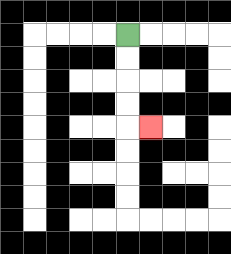{'start': '[5, 1]', 'end': '[6, 5]', 'path_directions': 'D,D,D,D,R', 'path_coordinates': '[[5, 1], [5, 2], [5, 3], [5, 4], [5, 5], [6, 5]]'}